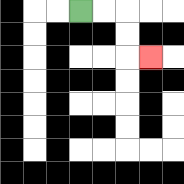{'start': '[3, 0]', 'end': '[6, 2]', 'path_directions': 'R,R,D,D,R', 'path_coordinates': '[[3, 0], [4, 0], [5, 0], [5, 1], [5, 2], [6, 2]]'}